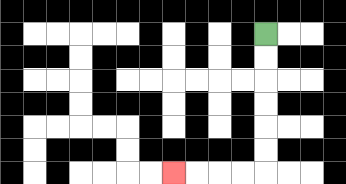{'start': '[11, 1]', 'end': '[7, 7]', 'path_directions': 'D,D,D,D,D,D,L,L,L,L', 'path_coordinates': '[[11, 1], [11, 2], [11, 3], [11, 4], [11, 5], [11, 6], [11, 7], [10, 7], [9, 7], [8, 7], [7, 7]]'}